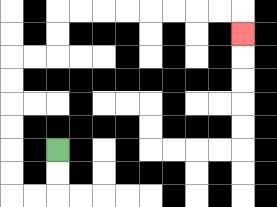{'start': '[2, 6]', 'end': '[10, 1]', 'path_directions': 'D,D,L,L,U,U,U,U,U,U,R,R,U,U,R,R,R,R,R,R,R,R,D', 'path_coordinates': '[[2, 6], [2, 7], [2, 8], [1, 8], [0, 8], [0, 7], [0, 6], [0, 5], [0, 4], [0, 3], [0, 2], [1, 2], [2, 2], [2, 1], [2, 0], [3, 0], [4, 0], [5, 0], [6, 0], [7, 0], [8, 0], [9, 0], [10, 0], [10, 1]]'}